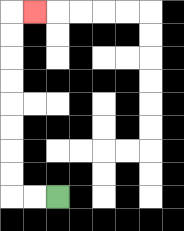{'start': '[2, 8]', 'end': '[1, 0]', 'path_directions': 'L,L,U,U,U,U,U,U,U,U,R', 'path_coordinates': '[[2, 8], [1, 8], [0, 8], [0, 7], [0, 6], [0, 5], [0, 4], [0, 3], [0, 2], [0, 1], [0, 0], [1, 0]]'}